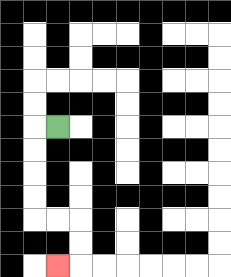{'start': '[2, 5]', 'end': '[2, 11]', 'path_directions': 'L,D,D,D,D,R,R,D,D,L', 'path_coordinates': '[[2, 5], [1, 5], [1, 6], [1, 7], [1, 8], [1, 9], [2, 9], [3, 9], [3, 10], [3, 11], [2, 11]]'}